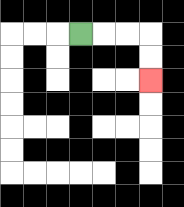{'start': '[3, 1]', 'end': '[6, 3]', 'path_directions': 'R,R,R,D,D', 'path_coordinates': '[[3, 1], [4, 1], [5, 1], [6, 1], [6, 2], [6, 3]]'}